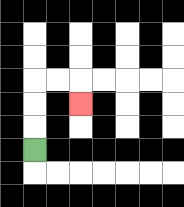{'start': '[1, 6]', 'end': '[3, 4]', 'path_directions': 'U,U,U,R,R,D', 'path_coordinates': '[[1, 6], [1, 5], [1, 4], [1, 3], [2, 3], [3, 3], [3, 4]]'}